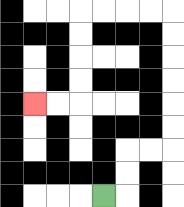{'start': '[4, 8]', 'end': '[1, 4]', 'path_directions': 'R,U,U,R,R,U,U,U,U,U,U,L,L,L,L,D,D,D,D,L,L', 'path_coordinates': '[[4, 8], [5, 8], [5, 7], [5, 6], [6, 6], [7, 6], [7, 5], [7, 4], [7, 3], [7, 2], [7, 1], [7, 0], [6, 0], [5, 0], [4, 0], [3, 0], [3, 1], [3, 2], [3, 3], [3, 4], [2, 4], [1, 4]]'}